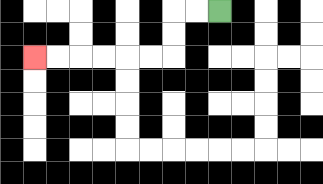{'start': '[9, 0]', 'end': '[1, 2]', 'path_directions': 'L,L,D,D,L,L,L,L,L,L', 'path_coordinates': '[[9, 0], [8, 0], [7, 0], [7, 1], [7, 2], [6, 2], [5, 2], [4, 2], [3, 2], [2, 2], [1, 2]]'}